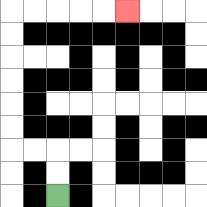{'start': '[2, 8]', 'end': '[5, 0]', 'path_directions': 'U,U,L,L,U,U,U,U,U,U,R,R,R,R,R', 'path_coordinates': '[[2, 8], [2, 7], [2, 6], [1, 6], [0, 6], [0, 5], [0, 4], [0, 3], [0, 2], [0, 1], [0, 0], [1, 0], [2, 0], [3, 0], [4, 0], [5, 0]]'}